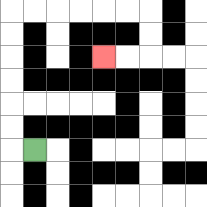{'start': '[1, 6]', 'end': '[4, 2]', 'path_directions': 'L,U,U,U,U,U,U,R,R,R,R,R,R,D,D,L,L', 'path_coordinates': '[[1, 6], [0, 6], [0, 5], [0, 4], [0, 3], [0, 2], [0, 1], [0, 0], [1, 0], [2, 0], [3, 0], [4, 0], [5, 0], [6, 0], [6, 1], [6, 2], [5, 2], [4, 2]]'}